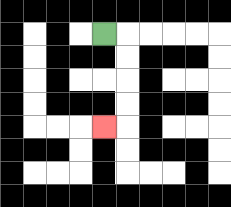{'start': '[4, 1]', 'end': '[4, 5]', 'path_directions': 'R,D,D,D,D,L', 'path_coordinates': '[[4, 1], [5, 1], [5, 2], [5, 3], [5, 4], [5, 5], [4, 5]]'}